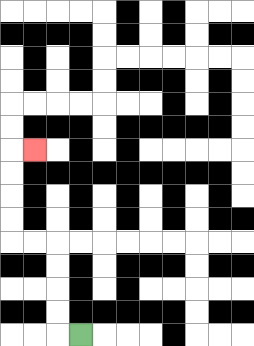{'start': '[3, 14]', 'end': '[1, 6]', 'path_directions': 'L,U,U,U,U,L,L,U,U,U,U,R', 'path_coordinates': '[[3, 14], [2, 14], [2, 13], [2, 12], [2, 11], [2, 10], [1, 10], [0, 10], [0, 9], [0, 8], [0, 7], [0, 6], [1, 6]]'}